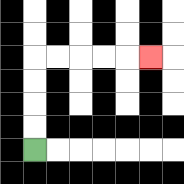{'start': '[1, 6]', 'end': '[6, 2]', 'path_directions': 'U,U,U,U,R,R,R,R,R', 'path_coordinates': '[[1, 6], [1, 5], [1, 4], [1, 3], [1, 2], [2, 2], [3, 2], [4, 2], [5, 2], [6, 2]]'}